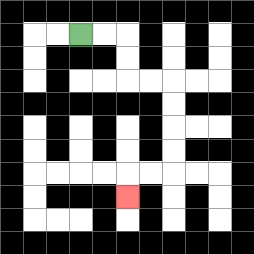{'start': '[3, 1]', 'end': '[5, 8]', 'path_directions': 'R,R,D,D,R,R,D,D,D,D,L,L,D', 'path_coordinates': '[[3, 1], [4, 1], [5, 1], [5, 2], [5, 3], [6, 3], [7, 3], [7, 4], [7, 5], [7, 6], [7, 7], [6, 7], [5, 7], [5, 8]]'}